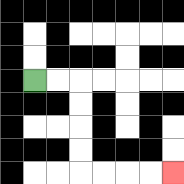{'start': '[1, 3]', 'end': '[7, 7]', 'path_directions': 'R,R,D,D,D,D,R,R,R,R', 'path_coordinates': '[[1, 3], [2, 3], [3, 3], [3, 4], [3, 5], [3, 6], [3, 7], [4, 7], [5, 7], [6, 7], [7, 7]]'}